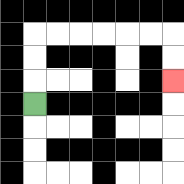{'start': '[1, 4]', 'end': '[7, 3]', 'path_directions': 'U,U,U,R,R,R,R,R,R,D,D', 'path_coordinates': '[[1, 4], [1, 3], [1, 2], [1, 1], [2, 1], [3, 1], [4, 1], [5, 1], [6, 1], [7, 1], [7, 2], [7, 3]]'}